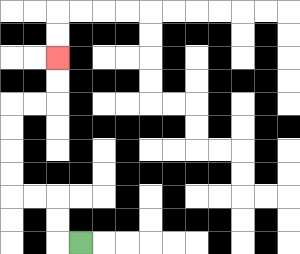{'start': '[3, 10]', 'end': '[2, 2]', 'path_directions': 'L,U,U,L,L,U,U,U,U,R,R,U,U', 'path_coordinates': '[[3, 10], [2, 10], [2, 9], [2, 8], [1, 8], [0, 8], [0, 7], [0, 6], [0, 5], [0, 4], [1, 4], [2, 4], [2, 3], [2, 2]]'}